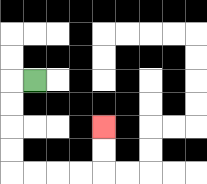{'start': '[1, 3]', 'end': '[4, 5]', 'path_directions': 'L,D,D,D,D,R,R,R,R,U,U', 'path_coordinates': '[[1, 3], [0, 3], [0, 4], [0, 5], [0, 6], [0, 7], [1, 7], [2, 7], [3, 7], [4, 7], [4, 6], [4, 5]]'}